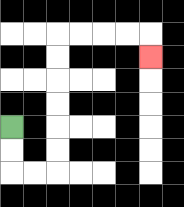{'start': '[0, 5]', 'end': '[6, 2]', 'path_directions': 'D,D,R,R,U,U,U,U,U,U,R,R,R,R,D', 'path_coordinates': '[[0, 5], [0, 6], [0, 7], [1, 7], [2, 7], [2, 6], [2, 5], [2, 4], [2, 3], [2, 2], [2, 1], [3, 1], [4, 1], [5, 1], [6, 1], [6, 2]]'}